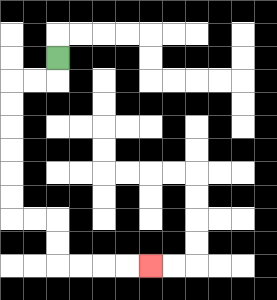{'start': '[2, 2]', 'end': '[6, 11]', 'path_directions': 'D,L,L,D,D,D,D,D,D,R,R,D,D,R,R,R,R', 'path_coordinates': '[[2, 2], [2, 3], [1, 3], [0, 3], [0, 4], [0, 5], [0, 6], [0, 7], [0, 8], [0, 9], [1, 9], [2, 9], [2, 10], [2, 11], [3, 11], [4, 11], [5, 11], [6, 11]]'}